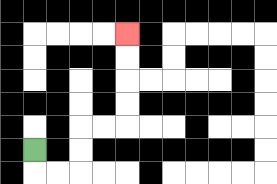{'start': '[1, 6]', 'end': '[5, 1]', 'path_directions': 'D,R,R,U,U,R,R,U,U,U,U', 'path_coordinates': '[[1, 6], [1, 7], [2, 7], [3, 7], [3, 6], [3, 5], [4, 5], [5, 5], [5, 4], [5, 3], [5, 2], [5, 1]]'}